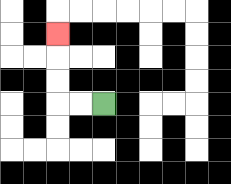{'start': '[4, 4]', 'end': '[2, 1]', 'path_directions': 'L,L,U,U,U', 'path_coordinates': '[[4, 4], [3, 4], [2, 4], [2, 3], [2, 2], [2, 1]]'}